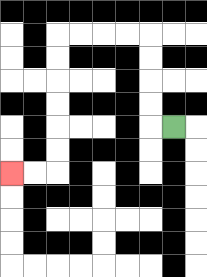{'start': '[7, 5]', 'end': '[0, 7]', 'path_directions': 'L,U,U,U,U,L,L,L,L,D,D,D,D,D,D,L,L', 'path_coordinates': '[[7, 5], [6, 5], [6, 4], [6, 3], [6, 2], [6, 1], [5, 1], [4, 1], [3, 1], [2, 1], [2, 2], [2, 3], [2, 4], [2, 5], [2, 6], [2, 7], [1, 7], [0, 7]]'}